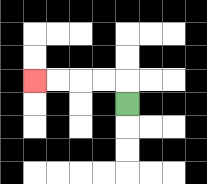{'start': '[5, 4]', 'end': '[1, 3]', 'path_directions': 'U,L,L,L,L', 'path_coordinates': '[[5, 4], [5, 3], [4, 3], [3, 3], [2, 3], [1, 3]]'}